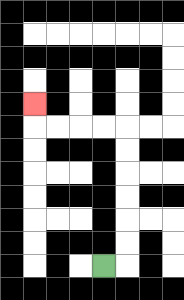{'start': '[4, 11]', 'end': '[1, 4]', 'path_directions': 'R,U,U,U,U,U,U,L,L,L,L,U', 'path_coordinates': '[[4, 11], [5, 11], [5, 10], [5, 9], [5, 8], [5, 7], [5, 6], [5, 5], [4, 5], [3, 5], [2, 5], [1, 5], [1, 4]]'}